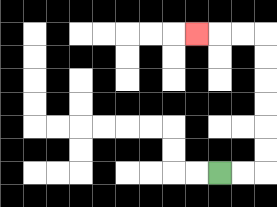{'start': '[9, 7]', 'end': '[8, 1]', 'path_directions': 'R,R,U,U,U,U,U,U,L,L,L', 'path_coordinates': '[[9, 7], [10, 7], [11, 7], [11, 6], [11, 5], [11, 4], [11, 3], [11, 2], [11, 1], [10, 1], [9, 1], [8, 1]]'}